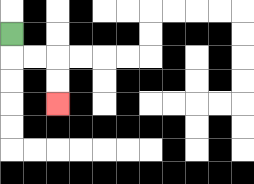{'start': '[0, 1]', 'end': '[2, 4]', 'path_directions': 'D,R,R,D,D', 'path_coordinates': '[[0, 1], [0, 2], [1, 2], [2, 2], [2, 3], [2, 4]]'}